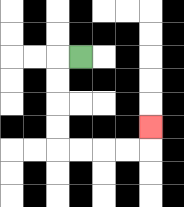{'start': '[3, 2]', 'end': '[6, 5]', 'path_directions': 'L,D,D,D,D,R,R,R,R,U', 'path_coordinates': '[[3, 2], [2, 2], [2, 3], [2, 4], [2, 5], [2, 6], [3, 6], [4, 6], [5, 6], [6, 6], [6, 5]]'}